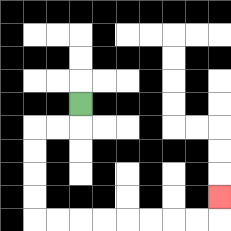{'start': '[3, 4]', 'end': '[9, 8]', 'path_directions': 'D,L,L,D,D,D,D,R,R,R,R,R,R,R,R,U', 'path_coordinates': '[[3, 4], [3, 5], [2, 5], [1, 5], [1, 6], [1, 7], [1, 8], [1, 9], [2, 9], [3, 9], [4, 9], [5, 9], [6, 9], [7, 9], [8, 9], [9, 9], [9, 8]]'}